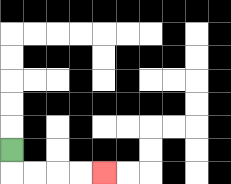{'start': '[0, 6]', 'end': '[4, 7]', 'path_directions': 'D,R,R,R,R', 'path_coordinates': '[[0, 6], [0, 7], [1, 7], [2, 7], [3, 7], [4, 7]]'}